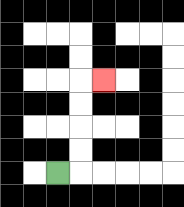{'start': '[2, 7]', 'end': '[4, 3]', 'path_directions': 'R,U,U,U,U,R', 'path_coordinates': '[[2, 7], [3, 7], [3, 6], [3, 5], [3, 4], [3, 3], [4, 3]]'}